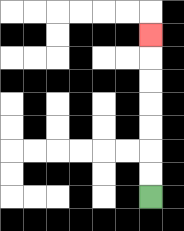{'start': '[6, 8]', 'end': '[6, 1]', 'path_directions': 'U,U,U,U,U,U,U', 'path_coordinates': '[[6, 8], [6, 7], [6, 6], [6, 5], [6, 4], [6, 3], [6, 2], [6, 1]]'}